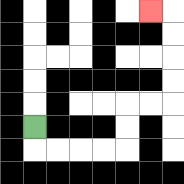{'start': '[1, 5]', 'end': '[6, 0]', 'path_directions': 'D,R,R,R,R,U,U,R,R,U,U,U,U,L', 'path_coordinates': '[[1, 5], [1, 6], [2, 6], [3, 6], [4, 6], [5, 6], [5, 5], [5, 4], [6, 4], [7, 4], [7, 3], [7, 2], [7, 1], [7, 0], [6, 0]]'}